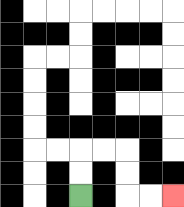{'start': '[3, 8]', 'end': '[7, 8]', 'path_directions': 'U,U,R,R,D,D,R,R', 'path_coordinates': '[[3, 8], [3, 7], [3, 6], [4, 6], [5, 6], [5, 7], [5, 8], [6, 8], [7, 8]]'}